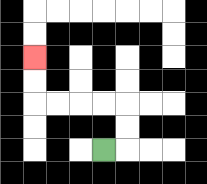{'start': '[4, 6]', 'end': '[1, 2]', 'path_directions': 'R,U,U,L,L,L,L,U,U', 'path_coordinates': '[[4, 6], [5, 6], [5, 5], [5, 4], [4, 4], [3, 4], [2, 4], [1, 4], [1, 3], [1, 2]]'}